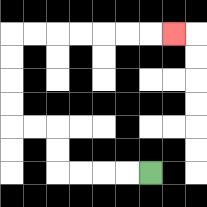{'start': '[6, 7]', 'end': '[7, 1]', 'path_directions': 'L,L,L,L,U,U,L,L,U,U,U,U,R,R,R,R,R,R,R', 'path_coordinates': '[[6, 7], [5, 7], [4, 7], [3, 7], [2, 7], [2, 6], [2, 5], [1, 5], [0, 5], [0, 4], [0, 3], [0, 2], [0, 1], [1, 1], [2, 1], [3, 1], [4, 1], [5, 1], [6, 1], [7, 1]]'}